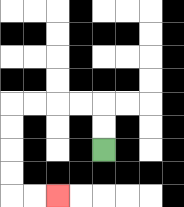{'start': '[4, 6]', 'end': '[2, 8]', 'path_directions': 'U,U,L,L,L,L,D,D,D,D,R,R', 'path_coordinates': '[[4, 6], [4, 5], [4, 4], [3, 4], [2, 4], [1, 4], [0, 4], [0, 5], [0, 6], [0, 7], [0, 8], [1, 8], [2, 8]]'}